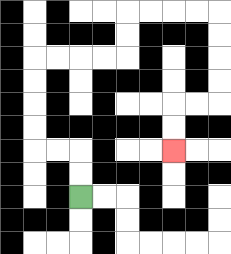{'start': '[3, 8]', 'end': '[7, 6]', 'path_directions': 'U,U,L,L,U,U,U,U,R,R,R,R,U,U,R,R,R,R,D,D,D,D,L,L,D,D', 'path_coordinates': '[[3, 8], [3, 7], [3, 6], [2, 6], [1, 6], [1, 5], [1, 4], [1, 3], [1, 2], [2, 2], [3, 2], [4, 2], [5, 2], [5, 1], [5, 0], [6, 0], [7, 0], [8, 0], [9, 0], [9, 1], [9, 2], [9, 3], [9, 4], [8, 4], [7, 4], [7, 5], [7, 6]]'}